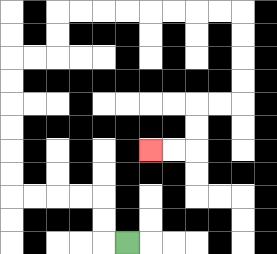{'start': '[5, 10]', 'end': '[6, 6]', 'path_directions': 'L,U,U,L,L,L,L,U,U,U,U,U,U,R,R,U,U,R,R,R,R,R,R,R,R,D,D,D,D,L,L,D,D,L,L', 'path_coordinates': '[[5, 10], [4, 10], [4, 9], [4, 8], [3, 8], [2, 8], [1, 8], [0, 8], [0, 7], [0, 6], [0, 5], [0, 4], [0, 3], [0, 2], [1, 2], [2, 2], [2, 1], [2, 0], [3, 0], [4, 0], [5, 0], [6, 0], [7, 0], [8, 0], [9, 0], [10, 0], [10, 1], [10, 2], [10, 3], [10, 4], [9, 4], [8, 4], [8, 5], [8, 6], [7, 6], [6, 6]]'}